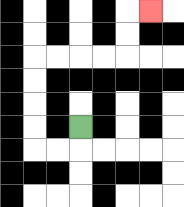{'start': '[3, 5]', 'end': '[6, 0]', 'path_directions': 'D,L,L,U,U,U,U,R,R,R,R,U,U,R', 'path_coordinates': '[[3, 5], [3, 6], [2, 6], [1, 6], [1, 5], [1, 4], [1, 3], [1, 2], [2, 2], [3, 2], [4, 2], [5, 2], [5, 1], [5, 0], [6, 0]]'}